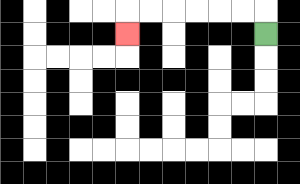{'start': '[11, 1]', 'end': '[5, 1]', 'path_directions': 'U,L,L,L,L,L,L,D', 'path_coordinates': '[[11, 1], [11, 0], [10, 0], [9, 0], [8, 0], [7, 0], [6, 0], [5, 0], [5, 1]]'}